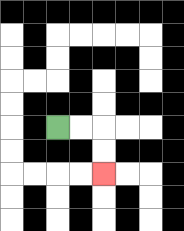{'start': '[2, 5]', 'end': '[4, 7]', 'path_directions': 'R,R,D,D', 'path_coordinates': '[[2, 5], [3, 5], [4, 5], [4, 6], [4, 7]]'}